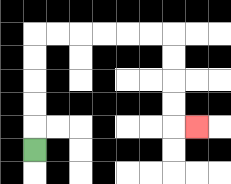{'start': '[1, 6]', 'end': '[8, 5]', 'path_directions': 'U,U,U,U,U,R,R,R,R,R,R,D,D,D,D,R', 'path_coordinates': '[[1, 6], [1, 5], [1, 4], [1, 3], [1, 2], [1, 1], [2, 1], [3, 1], [4, 1], [5, 1], [6, 1], [7, 1], [7, 2], [7, 3], [7, 4], [7, 5], [8, 5]]'}